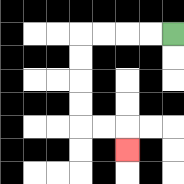{'start': '[7, 1]', 'end': '[5, 6]', 'path_directions': 'L,L,L,L,D,D,D,D,R,R,D', 'path_coordinates': '[[7, 1], [6, 1], [5, 1], [4, 1], [3, 1], [3, 2], [3, 3], [3, 4], [3, 5], [4, 5], [5, 5], [5, 6]]'}